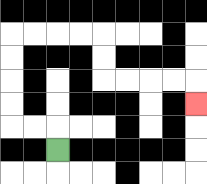{'start': '[2, 6]', 'end': '[8, 4]', 'path_directions': 'U,L,L,U,U,U,U,R,R,R,R,D,D,R,R,R,R,D', 'path_coordinates': '[[2, 6], [2, 5], [1, 5], [0, 5], [0, 4], [0, 3], [0, 2], [0, 1], [1, 1], [2, 1], [3, 1], [4, 1], [4, 2], [4, 3], [5, 3], [6, 3], [7, 3], [8, 3], [8, 4]]'}